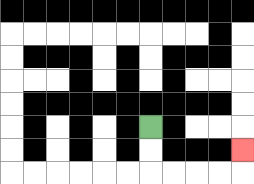{'start': '[6, 5]', 'end': '[10, 6]', 'path_directions': 'D,D,R,R,R,R,U', 'path_coordinates': '[[6, 5], [6, 6], [6, 7], [7, 7], [8, 7], [9, 7], [10, 7], [10, 6]]'}